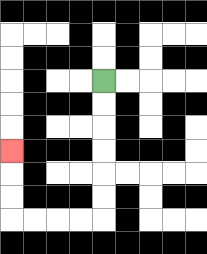{'start': '[4, 3]', 'end': '[0, 6]', 'path_directions': 'D,D,D,D,D,D,L,L,L,L,U,U,U', 'path_coordinates': '[[4, 3], [4, 4], [4, 5], [4, 6], [4, 7], [4, 8], [4, 9], [3, 9], [2, 9], [1, 9], [0, 9], [0, 8], [0, 7], [0, 6]]'}